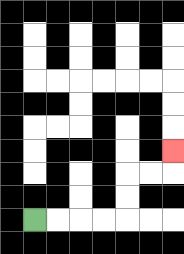{'start': '[1, 9]', 'end': '[7, 6]', 'path_directions': 'R,R,R,R,U,U,R,R,U', 'path_coordinates': '[[1, 9], [2, 9], [3, 9], [4, 9], [5, 9], [5, 8], [5, 7], [6, 7], [7, 7], [7, 6]]'}